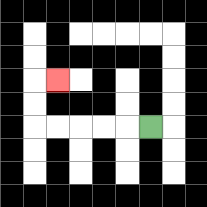{'start': '[6, 5]', 'end': '[2, 3]', 'path_directions': 'L,L,L,L,L,U,U,R', 'path_coordinates': '[[6, 5], [5, 5], [4, 5], [3, 5], [2, 5], [1, 5], [1, 4], [1, 3], [2, 3]]'}